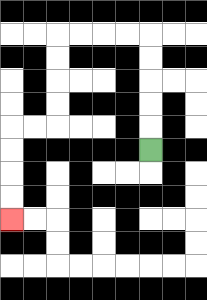{'start': '[6, 6]', 'end': '[0, 9]', 'path_directions': 'U,U,U,U,U,L,L,L,L,D,D,D,D,L,L,D,D,D,D', 'path_coordinates': '[[6, 6], [6, 5], [6, 4], [6, 3], [6, 2], [6, 1], [5, 1], [4, 1], [3, 1], [2, 1], [2, 2], [2, 3], [2, 4], [2, 5], [1, 5], [0, 5], [0, 6], [0, 7], [0, 8], [0, 9]]'}